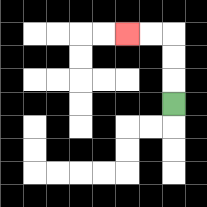{'start': '[7, 4]', 'end': '[5, 1]', 'path_directions': 'U,U,U,L,L', 'path_coordinates': '[[7, 4], [7, 3], [7, 2], [7, 1], [6, 1], [5, 1]]'}